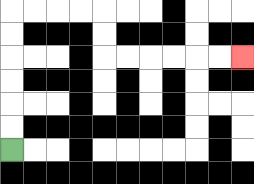{'start': '[0, 6]', 'end': '[10, 2]', 'path_directions': 'U,U,U,U,U,U,R,R,R,R,D,D,R,R,R,R,R,R', 'path_coordinates': '[[0, 6], [0, 5], [0, 4], [0, 3], [0, 2], [0, 1], [0, 0], [1, 0], [2, 0], [3, 0], [4, 0], [4, 1], [4, 2], [5, 2], [6, 2], [7, 2], [8, 2], [9, 2], [10, 2]]'}